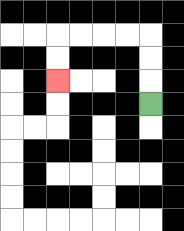{'start': '[6, 4]', 'end': '[2, 3]', 'path_directions': 'U,U,U,L,L,L,L,D,D', 'path_coordinates': '[[6, 4], [6, 3], [6, 2], [6, 1], [5, 1], [4, 1], [3, 1], [2, 1], [2, 2], [2, 3]]'}